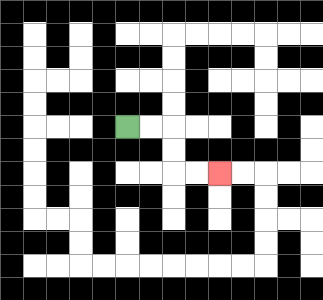{'start': '[5, 5]', 'end': '[9, 7]', 'path_directions': 'R,R,D,D,R,R', 'path_coordinates': '[[5, 5], [6, 5], [7, 5], [7, 6], [7, 7], [8, 7], [9, 7]]'}